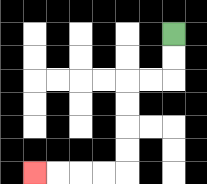{'start': '[7, 1]', 'end': '[1, 7]', 'path_directions': 'D,D,L,L,D,D,D,D,L,L,L,L', 'path_coordinates': '[[7, 1], [7, 2], [7, 3], [6, 3], [5, 3], [5, 4], [5, 5], [5, 6], [5, 7], [4, 7], [3, 7], [2, 7], [1, 7]]'}